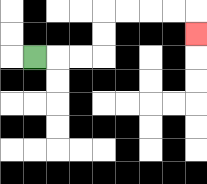{'start': '[1, 2]', 'end': '[8, 1]', 'path_directions': 'R,R,R,U,U,R,R,R,R,D', 'path_coordinates': '[[1, 2], [2, 2], [3, 2], [4, 2], [4, 1], [4, 0], [5, 0], [6, 0], [7, 0], [8, 0], [8, 1]]'}